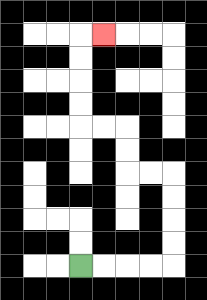{'start': '[3, 11]', 'end': '[4, 1]', 'path_directions': 'R,R,R,R,U,U,U,U,L,L,U,U,L,L,U,U,U,U,R', 'path_coordinates': '[[3, 11], [4, 11], [5, 11], [6, 11], [7, 11], [7, 10], [7, 9], [7, 8], [7, 7], [6, 7], [5, 7], [5, 6], [5, 5], [4, 5], [3, 5], [3, 4], [3, 3], [3, 2], [3, 1], [4, 1]]'}